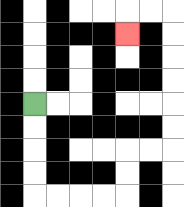{'start': '[1, 4]', 'end': '[5, 1]', 'path_directions': 'D,D,D,D,R,R,R,R,U,U,R,R,U,U,U,U,U,U,L,L,D', 'path_coordinates': '[[1, 4], [1, 5], [1, 6], [1, 7], [1, 8], [2, 8], [3, 8], [4, 8], [5, 8], [5, 7], [5, 6], [6, 6], [7, 6], [7, 5], [7, 4], [7, 3], [7, 2], [7, 1], [7, 0], [6, 0], [5, 0], [5, 1]]'}